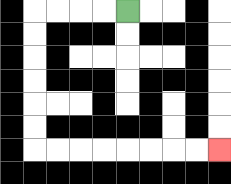{'start': '[5, 0]', 'end': '[9, 6]', 'path_directions': 'L,L,L,L,D,D,D,D,D,D,R,R,R,R,R,R,R,R', 'path_coordinates': '[[5, 0], [4, 0], [3, 0], [2, 0], [1, 0], [1, 1], [1, 2], [1, 3], [1, 4], [1, 5], [1, 6], [2, 6], [3, 6], [4, 6], [5, 6], [6, 6], [7, 6], [8, 6], [9, 6]]'}